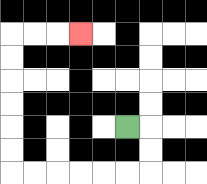{'start': '[5, 5]', 'end': '[3, 1]', 'path_directions': 'R,D,D,L,L,L,L,L,L,U,U,U,U,U,U,R,R,R', 'path_coordinates': '[[5, 5], [6, 5], [6, 6], [6, 7], [5, 7], [4, 7], [3, 7], [2, 7], [1, 7], [0, 7], [0, 6], [0, 5], [0, 4], [0, 3], [0, 2], [0, 1], [1, 1], [2, 1], [3, 1]]'}